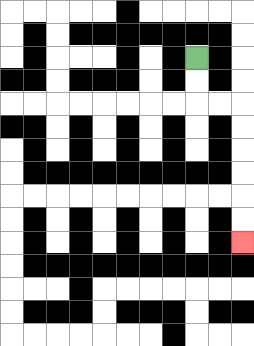{'start': '[8, 2]', 'end': '[10, 10]', 'path_directions': 'D,D,R,R,D,D,D,D,D,D', 'path_coordinates': '[[8, 2], [8, 3], [8, 4], [9, 4], [10, 4], [10, 5], [10, 6], [10, 7], [10, 8], [10, 9], [10, 10]]'}